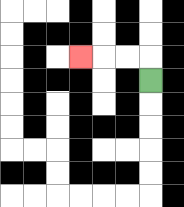{'start': '[6, 3]', 'end': '[3, 2]', 'path_directions': 'U,L,L,L', 'path_coordinates': '[[6, 3], [6, 2], [5, 2], [4, 2], [3, 2]]'}